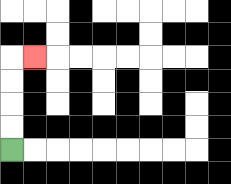{'start': '[0, 6]', 'end': '[1, 2]', 'path_directions': 'U,U,U,U,R', 'path_coordinates': '[[0, 6], [0, 5], [0, 4], [0, 3], [0, 2], [1, 2]]'}